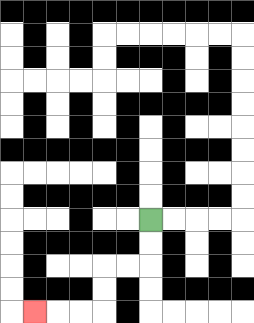{'start': '[6, 9]', 'end': '[1, 13]', 'path_directions': 'D,D,L,L,D,D,L,L,L', 'path_coordinates': '[[6, 9], [6, 10], [6, 11], [5, 11], [4, 11], [4, 12], [4, 13], [3, 13], [2, 13], [1, 13]]'}